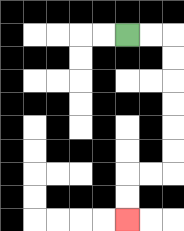{'start': '[5, 1]', 'end': '[5, 9]', 'path_directions': 'R,R,D,D,D,D,D,D,L,L,D,D', 'path_coordinates': '[[5, 1], [6, 1], [7, 1], [7, 2], [7, 3], [7, 4], [7, 5], [7, 6], [7, 7], [6, 7], [5, 7], [5, 8], [5, 9]]'}